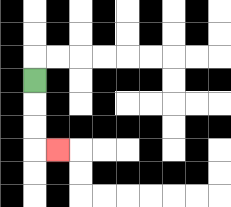{'start': '[1, 3]', 'end': '[2, 6]', 'path_directions': 'D,D,D,R', 'path_coordinates': '[[1, 3], [1, 4], [1, 5], [1, 6], [2, 6]]'}